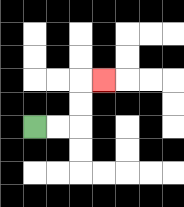{'start': '[1, 5]', 'end': '[4, 3]', 'path_directions': 'R,R,U,U,R', 'path_coordinates': '[[1, 5], [2, 5], [3, 5], [3, 4], [3, 3], [4, 3]]'}